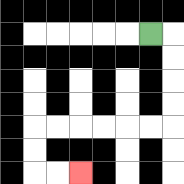{'start': '[6, 1]', 'end': '[3, 7]', 'path_directions': 'R,D,D,D,D,L,L,L,L,L,L,D,D,R,R', 'path_coordinates': '[[6, 1], [7, 1], [7, 2], [7, 3], [7, 4], [7, 5], [6, 5], [5, 5], [4, 5], [3, 5], [2, 5], [1, 5], [1, 6], [1, 7], [2, 7], [3, 7]]'}